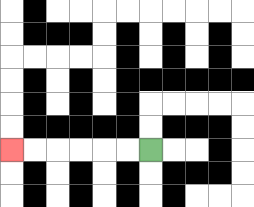{'start': '[6, 6]', 'end': '[0, 6]', 'path_directions': 'L,L,L,L,L,L', 'path_coordinates': '[[6, 6], [5, 6], [4, 6], [3, 6], [2, 6], [1, 6], [0, 6]]'}